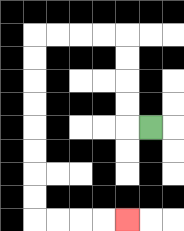{'start': '[6, 5]', 'end': '[5, 9]', 'path_directions': 'L,U,U,U,U,L,L,L,L,D,D,D,D,D,D,D,D,R,R,R,R', 'path_coordinates': '[[6, 5], [5, 5], [5, 4], [5, 3], [5, 2], [5, 1], [4, 1], [3, 1], [2, 1], [1, 1], [1, 2], [1, 3], [1, 4], [1, 5], [1, 6], [1, 7], [1, 8], [1, 9], [2, 9], [3, 9], [4, 9], [5, 9]]'}